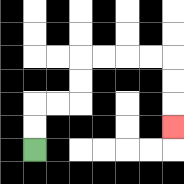{'start': '[1, 6]', 'end': '[7, 5]', 'path_directions': 'U,U,R,R,U,U,R,R,R,R,D,D,D', 'path_coordinates': '[[1, 6], [1, 5], [1, 4], [2, 4], [3, 4], [3, 3], [3, 2], [4, 2], [5, 2], [6, 2], [7, 2], [7, 3], [7, 4], [7, 5]]'}